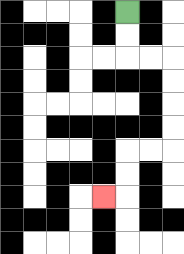{'start': '[5, 0]', 'end': '[4, 8]', 'path_directions': 'D,D,R,R,D,D,D,D,L,L,D,D,L', 'path_coordinates': '[[5, 0], [5, 1], [5, 2], [6, 2], [7, 2], [7, 3], [7, 4], [7, 5], [7, 6], [6, 6], [5, 6], [5, 7], [5, 8], [4, 8]]'}